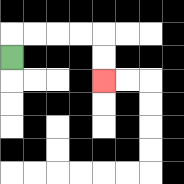{'start': '[0, 2]', 'end': '[4, 3]', 'path_directions': 'U,R,R,R,R,D,D', 'path_coordinates': '[[0, 2], [0, 1], [1, 1], [2, 1], [3, 1], [4, 1], [4, 2], [4, 3]]'}